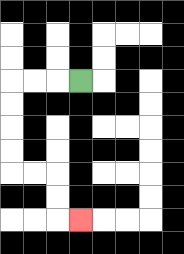{'start': '[3, 3]', 'end': '[3, 9]', 'path_directions': 'L,L,L,D,D,D,D,R,R,D,D,R', 'path_coordinates': '[[3, 3], [2, 3], [1, 3], [0, 3], [0, 4], [0, 5], [0, 6], [0, 7], [1, 7], [2, 7], [2, 8], [2, 9], [3, 9]]'}